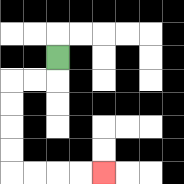{'start': '[2, 2]', 'end': '[4, 7]', 'path_directions': 'D,L,L,D,D,D,D,R,R,R,R', 'path_coordinates': '[[2, 2], [2, 3], [1, 3], [0, 3], [0, 4], [0, 5], [0, 6], [0, 7], [1, 7], [2, 7], [3, 7], [4, 7]]'}